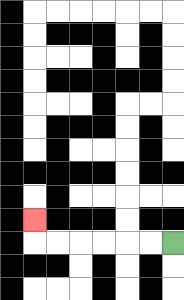{'start': '[7, 10]', 'end': '[1, 9]', 'path_directions': 'L,L,L,L,L,L,U', 'path_coordinates': '[[7, 10], [6, 10], [5, 10], [4, 10], [3, 10], [2, 10], [1, 10], [1, 9]]'}